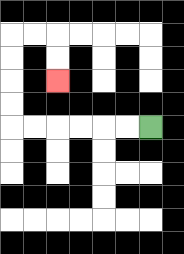{'start': '[6, 5]', 'end': '[2, 3]', 'path_directions': 'L,L,L,L,L,L,U,U,U,U,R,R,D,D', 'path_coordinates': '[[6, 5], [5, 5], [4, 5], [3, 5], [2, 5], [1, 5], [0, 5], [0, 4], [0, 3], [0, 2], [0, 1], [1, 1], [2, 1], [2, 2], [2, 3]]'}